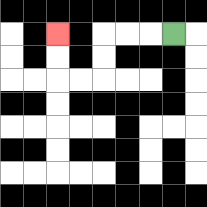{'start': '[7, 1]', 'end': '[2, 1]', 'path_directions': 'L,L,L,D,D,L,L,U,U', 'path_coordinates': '[[7, 1], [6, 1], [5, 1], [4, 1], [4, 2], [4, 3], [3, 3], [2, 3], [2, 2], [2, 1]]'}